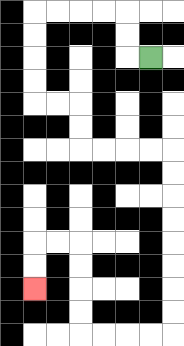{'start': '[6, 2]', 'end': '[1, 12]', 'path_directions': 'L,U,U,L,L,L,L,D,D,D,D,R,R,D,D,R,R,R,R,D,D,D,D,D,D,D,D,L,L,L,L,U,U,U,U,L,L,D,D', 'path_coordinates': '[[6, 2], [5, 2], [5, 1], [5, 0], [4, 0], [3, 0], [2, 0], [1, 0], [1, 1], [1, 2], [1, 3], [1, 4], [2, 4], [3, 4], [3, 5], [3, 6], [4, 6], [5, 6], [6, 6], [7, 6], [7, 7], [7, 8], [7, 9], [7, 10], [7, 11], [7, 12], [7, 13], [7, 14], [6, 14], [5, 14], [4, 14], [3, 14], [3, 13], [3, 12], [3, 11], [3, 10], [2, 10], [1, 10], [1, 11], [1, 12]]'}